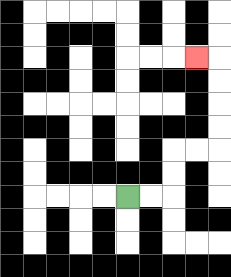{'start': '[5, 8]', 'end': '[8, 2]', 'path_directions': 'R,R,U,U,R,R,U,U,U,U,L', 'path_coordinates': '[[5, 8], [6, 8], [7, 8], [7, 7], [7, 6], [8, 6], [9, 6], [9, 5], [9, 4], [9, 3], [9, 2], [8, 2]]'}